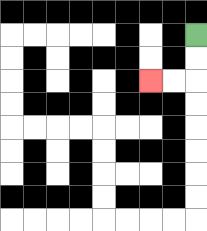{'start': '[8, 1]', 'end': '[6, 3]', 'path_directions': 'D,D,L,L', 'path_coordinates': '[[8, 1], [8, 2], [8, 3], [7, 3], [6, 3]]'}